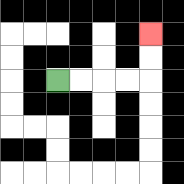{'start': '[2, 3]', 'end': '[6, 1]', 'path_directions': 'R,R,R,R,U,U', 'path_coordinates': '[[2, 3], [3, 3], [4, 3], [5, 3], [6, 3], [6, 2], [6, 1]]'}